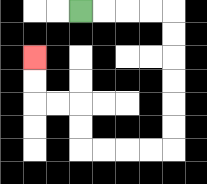{'start': '[3, 0]', 'end': '[1, 2]', 'path_directions': 'R,R,R,R,D,D,D,D,D,D,L,L,L,L,U,U,L,L,U,U', 'path_coordinates': '[[3, 0], [4, 0], [5, 0], [6, 0], [7, 0], [7, 1], [7, 2], [7, 3], [7, 4], [7, 5], [7, 6], [6, 6], [5, 6], [4, 6], [3, 6], [3, 5], [3, 4], [2, 4], [1, 4], [1, 3], [1, 2]]'}